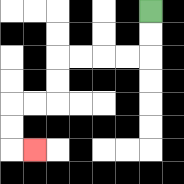{'start': '[6, 0]', 'end': '[1, 6]', 'path_directions': 'D,D,L,L,L,L,D,D,L,L,D,D,R', 'path_coordinates': '[[6, 0], [6, 1], [6, 2], [5, 2], [4, 2], [3, 2], [2, 2], [2, 3], [2, 4], [1, 4], [0, 4], [0, 5], [0, 6], [1, 6]]'}